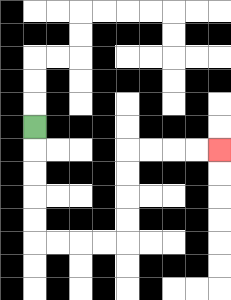{'start': '[1, 5]', 'end': '[9, 6]', 'path_directions': 'D,D,D,D,D,R,R,R,R,U,U,U,U,R,R,R,R', 'path_coordinates': '[[1, 5], [1, 6], [1, 7], [1, 8], [1, 9], [1, 10], [2, 10], [3, 10], [4, 10], [5, 10], [5, 9], [5, 8], [5, 7], [5, 6], [6, 6], [7, 6], [8, 6], [9, 6]]'}